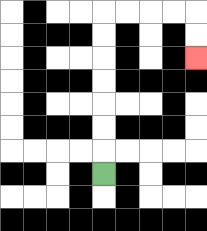{'start': '[4, 7]', 'end': '[8, 2]', 'path_directions': 'U,U,U,U,U,U,U,R,R,R,R,D,D', 'path_coordinates': '[[4, 7], [4, 6], [4, 5], [4, 4], [4, 3], [4, 2], [4, 1], [4, 0], [5, 0], [6, 0], [7, 0], [8, 0], [8, 1], [8, 2]]'}